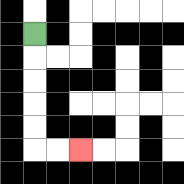{'start': '[1, 1]', 'end': '[3, 6]', 'path_directions': 'D,D,D,D,D,R,R', 'path_coordinates': '[[1, 1], [1, 2], [1, 3], [1, 4], [1, 5], [1, 6], [2, 6], [3, 6]]'}